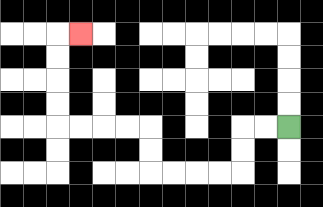{'start': '[12, 5]', 'end': '[3, 1]', 'path_directions': 'L,L,D,D,L,L,L,L,U,U,L,L,L,L,U,U,U,U,R', 'path_coordinates': '[[12, 5], [11, 5], [10, 5], [10, 6], [10, 7], [9, 7], [8, 7], [7, 7], [6, 7], [6, 6], [6, 5], [5, 5], [4, 5], [3, 5], [2, 5], [2, 4], [2, 3], [2, 2], [2, 1], [3, 1]]'}